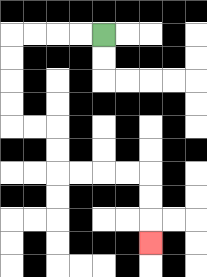{'start': '[4, 1]', 'end': '[6, 10]', 'path_directions': 'L,L,L,L,D,D,D,D,R,R,D,D,R,R,R,R,D,D,D', 'path_coordinates': '[[4, 1], [3, 1], [2, 1], [1, 1], [0, 1], [0, 2], [0, 3], [0, 4], [0, 5], [1, 5], [2, 5], [2, 6], [2, 7], [3, 7], [4, 7], [5, 7], [6, 7], [6, 8], [6, 9], [6, 10]]'}